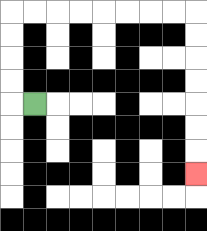{'start': '[1, 4]', 'end': '[8, 7]', 'path_directions': 'L,U,U,U,U,R,R,R,R,R,R,R,R,D,D,D,D,D,D,D', 'path_coordinates': '[[1, 4], [0, 4], [0, 3], [0, 2], [0, 1], [0, 0], [1, 0], [2, 0], [3, 0], [4, 0], [5, 0], [6, 0], [7, 0], [8, 0], [8, 1], [8, 2], [8, 3], [8, 4], [8, 5], [8, 6], [8, 7]]'}